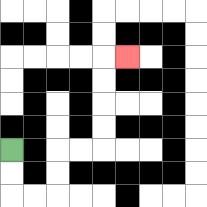{'start': '[0, 6]', 'end': '[5, 2]', 'path_directions': 'D,D,R,R,U,U,R,R,U,U,U,U,R', 'path_coordinates': '[[0, 6], [0, 7], [0, 8], [1, 8], [2, 8], [2, 7], [2, 6], [3, 6], [4, 6], [4, 5], [4, 4], [4, 3], [4, 2], [5, 2]]'}